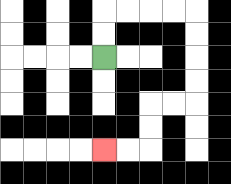{'start': '[4, 2]', 'end': '[4, 6]', 'path_directions': 'U,U,R,R,R,R,D,D,D,D,L,L,D,D,L,L', 'path_coordinates': '[[4, 2], [4, 1], [4, 0], [5, 0], [6, 0], [7, 0], [8, 0], [8, 1], [8, 2], [8, 3], [8, 4], [7, 4], [6, 4], [6, 5], [6, 6], [5, 6], [4, 6]]'}